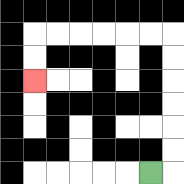{'start': '[6, 7]', 'end': '[1, 3]', 'path_directions': 'R,U,U,U,U,U,U,L,L,L,L,L,L,D,D', 'path_coordinates': '[[6, 7], [7, 7], [7, 6], [7, 5], [7, 4], [7, 3], [7, 2], [7, 1], [6, 1], [5, 1], [4, 1], [3, 1], [2, 1], [1, 1], [1, 2], [1, 3]]'}